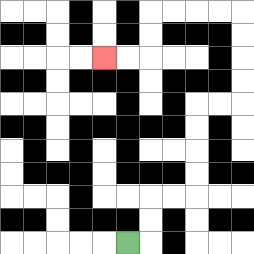{'start': '[5, 10]', 'end': '[4, 2]', 'path_directions': 'R,U,U,R,R,U,U,U,U,R,R,U,U,U,U,L,L,L,L,D,D,L,L', 'path_coordinates': '[[5, 10], [6, 10], [6, 9], [6, 8], [7, 8], [8, 8], [8, 7], [8, 6], [8, 5], [8, 4], [9, 4], [10, 4], [10, 3], [10, 2], [10, 1], [10, 0], [9, 0], [8, 0], [7, 0], [6, 0], [6, 1], [6, 2], [5, 2], [4, 2]]'}